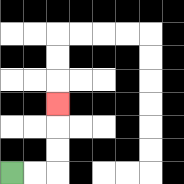{'start': '[0, 7]', 'end': '[2, 4]', 'path_directions': 'R,R,U,U,U', 'path_coordinates': '[[0, 7], [1, 7], [2, 7], [2, 6], [2, 5], [2, 4]]'}